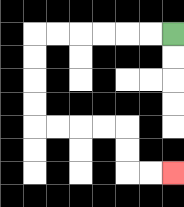{'start': '[7, 1]', 'end': '[7, 7]', 'path_directions': 'L,L,L,L,L,L,D,D,D,D,R,R,R,R,D,D,R,R', 'path_coordinates': '[[7, 1], [6, 1], [5, 1], [4, 1], [3, 1], [2, 1], [1, 1], [1, 2], [1, 3], [1, 4], [1, 5], [2, 5], [3, 5], [4, 5], [5, 5], [5, 6], [5, 7], [6, 7], [7, 7]]'}